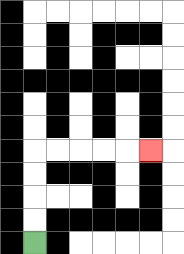{'start': '[1, 10]', 'end': '[6, 6]', 'path_directions': 'U,U,U,U,R,R,R,R,R', 'path_coordinates': '[[1, 10], [1, 9], [1, 8], [1, 7], [1, 6], [2, 6], [3, 6], [4, 6], [5, 6], [6, 6]]'}